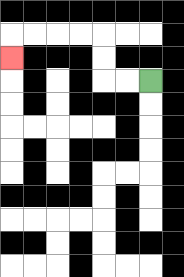{'start': '[6, 3]', 'end': '[0, 2]', 'path_directions': 'L,L,U,U,L,L,L,L,D', 'path_coordinates': '[[6, 3], [5, 3], [4, 3], [4, 2], [4, 1], [3, 1], [2, 1], [1, 1], [0, 1], [0, 2]]'}